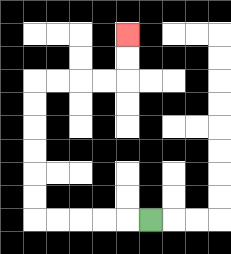{'start': '[6, 9]', 'end': '[5, 1]', 'path_directions': 'L,L,L,L,L,U,U,U,U,U,U,R,R,R,R,U,U', 'path_coordinates': '[[6, 9], [5, 9], [4, 9], [3, 9], [2, 9], [1, 9], [1, 8], [1, 7], [1, 6], [1, 5], [1, 4], [1, 3], [2, 3], [3, 3], [4, 3], [5, 3], [5, 2], [5, 1]]'}